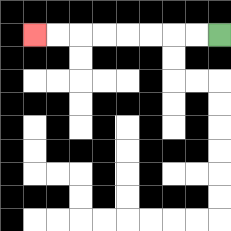{'start': '[9, 1]', 'end': '[1, 1]', 'path_directions': 'L,L,L,L,L,L,L,L', 'path_coordinates': '[[9, 1], [8, 1], [7, 1], [6, 1], [5, 1], [4, 1], [3, 1], [2, 1], [1, 1]]'}